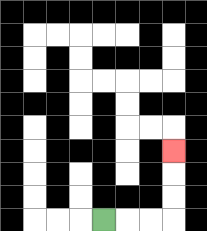{'start': '[4, 9]', 'end': '[7, 6]', 'path_directions': 'R,R,R,U,U,U', 'path_coordinates': '[[4, 9], [5, 9], [6, 9], [7, 9], [7, 8], [7, 7], [7, 6]]'}